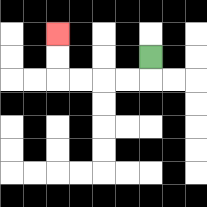{'start': '[6, 2]', 'end': '[2, 1]', 'path_directions': 'D,L,L,L,L,U,U', 'path_coordinates': '[[6, 2], [6, 3], [5, 3], [4, 3], [3, 3], [2, 3], [2, 2], [2, 1]]'}